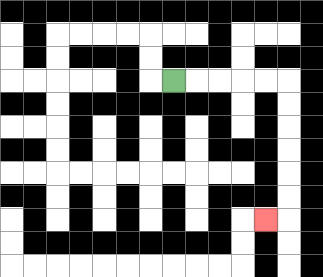{'start': '[7, 3]', 'end': '[11, 9]', 'path_directions': 'R,R,R,R,R,D,D,D,D,D,D,L', 'path_coordinates': '[[7, 3], [8, 3], [9, 3], [10, 3], [11, 3], [12, 3], [12, 4], [12, 5], [12, 6], [12, 7], [12, 8], [12, 9], [11, 9]]'}